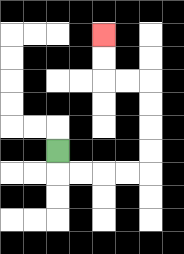{'start': '[2, 6]', 'end': '[4, 1]', 'path_directions': 'D,R,R,R,R,U,U,U,U,L,L,U,U', 'path_coordinates': '[[2, 6], [2, 7], [3, 7], [4, 7], [5, 7], [6, 7], [6, 6], [6, 5], [6, 4], [6, 3], [5, 3], [4, 3], [4, 2], [4, 1]]'}